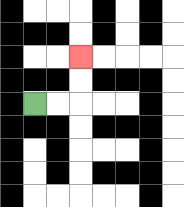{'start': '[1, 4]', 'end': '[3, 2]', 'path_directions': 'R,R,U,U', 'path_coordinates': '[[1, 4], [2, 4], [3, 4], [3, 3], [3, 2]]'}